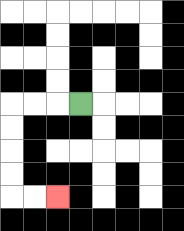{'start': '[3, 4]', 'end': '[2, 8]', 'path_directions': 'L,L,L,D,D,D,D,R,R', 'path_coordinates': '[[3, 4], [2, 4], [1, 4], [0, 4], [0, 5], [0, 6], [0, 7], [0, 8], [1, 8], [2, 8]]'}